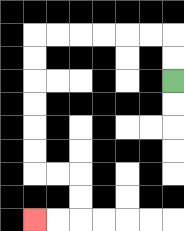{'start': '[7, 3]', 'end': '[1, 9]', 'path_directions': 'U,U,L,L,L,L,L,L,D,D,D,D,D,D,R,R,D,D,L,L', 'path_coordinates': '[[7, 3], [7, 2], [7, 1], [6, 1], [5, 1], [4, 1], [3, 1], [2, 1], [1, 1], [1, 2], [1, 3], [1, 4], [1, 5], [1, 6], [1, 7], [2, 7], [3, 7], [3, 8], [3, 9], [2, 9], [1, 9]]'}